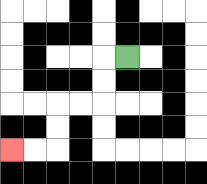{'start': '[5, 2]', 'end': '[0, 6]', 'path_directions': 'L,D,D,L,L,D,D,L,L', 'path_coordinates': '[[5, 2], [4, 2], [4, 3], [4, 4], [3, 4], [2, 4], [2, 5], [2, 6], [1, 6], [0, 6]]'}